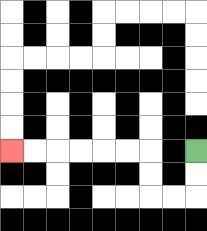{'start': '[8, 6]', 'end': '[0, 6]', 'path_directions': 'D,D,L,L,U,U,L,L,L,L,L,L', 'path_coordinates': '[[8, 6], [8, 7], [8, 8], [7, 8], [6, 8], [6, 7], [6, 6], [5, 6], [4, 6], [3, 6], [2, 6], [1, 6], [0, 6]]'}